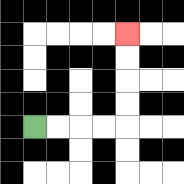{'start': '[1, 5]', 'end': '[5, 1]', 'path_directions': 'R,R,R,R,U,U,U,U', 'path_coordinates': '[[1, 5], [2, 5], [3, 5], [4, 5], [5, 5], [5, 4], [5, 3], [5, 2], [5, 1]]'}